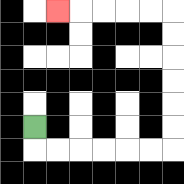{'start': '[1, 5]', 'end': '[2, 0]', 'path_directions': 'D,R,R,R,R,R,R,U,U,U,U,U,U,L,L,L,L,L', 'path_coordinates': '[[1, 5], [1, 6], [2, 6], [3, 6], [4, 6], [5, 6], [6, 6], [7, 6], [7, 5], [7, 4], [7, 3], [7, 2], [7, 1], [7, 0], [6, 0], [5, 0], [4, 0], [3, 0], [2, 0]]'}